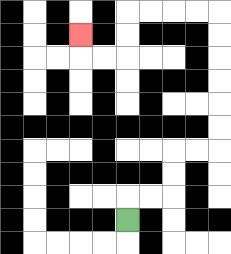{'start': '[5, 9]', 'end': '[3, 1]', 'path_directions': 'U,R,R,U,U,R,R,U,U,U,U,U,U,L,L,L,L,D,D,L,L,U', 'path_coordinates': '[[5, 9], [5, 8], [6, 8], [7, 8], [7, 7], [7, 6], [8, 6], [9, 6], [9, 5], [9, 4], [9, 3], [9, 2], [9, 1], [9, 0], [8, 0], [7, 0], [6, 0], [5, 0], [5, 1], [5, 2], [4, 2], [3, 2], [3, 1]]'}